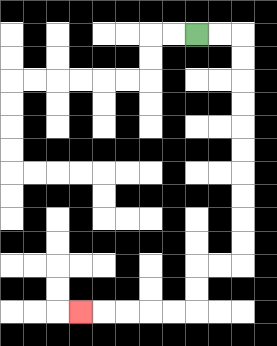{'start': '[8, 1]', 'end': '[3, 13]', 'path_directions': 'R,R,D,D,D,D,D,D,D,D,D,D,L,L,D,D,L,L,L,L,L', 'path_coordinates': '[[8, 1], [9, 1], [10, 1], [10, 2], [10, 3], [10, 4], [10, 5], [10, 6], [10, 7], [10, 8], [10, 9], [10, 10], [10, 11], [9, 11], [8, 11], [8, 12], [8, 13], [7, 13], [6, 13], [5, 13], [4, 13], [3, 13]]'}